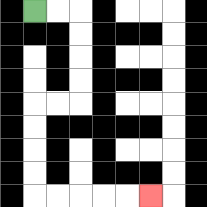{'start': '[1, 0]', 'end': '[6, 8]', 'path_directions': 'R,R,D,D,D,D,L,L,D,D,D,D,R,R,R,R,R', 'path_coordinates': '[[1, 0], [2, 0], [3, 0], [3, 1], [3, 2], [3, 3], [3, 4], [2, 4], [1, 4], [1, 5], [1, 6], [1, 7], [1, 8], [2, 8], [3, 8], [4, 8], [5, 8], [6, 8]]'}